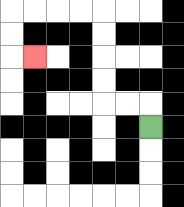{'start': '[6, 5]', 'end': '[1, 2]', 'path_directions': 'U,L,L,U,U,U,U,L,L,L,L,D,D,R', 'path_coordinates': '[[6, 5], [6, 4], [5, 4], [4, 4], [4, 3], [4, 2], [4, 1], [4, 0], [3, 0], [2, 0], [1, 0], [0, 0], [0, 1], [0, 2], [1, 2]]'}